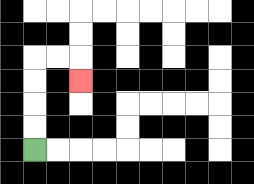{'start': '[1, 6]', 'end': '[3, 3]', 'path_directions': 'U,U,U,U,R,R,D', 'path_coordinates': '[[1, 6], [1, 5], [1, 4], [1, 3], [1, 2], [2, 2], [3, 2], [3, 3]]'}